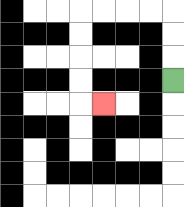{'start': '[7, 3]', 'end': '[4, 4]', 'path_directions': 'U,U,U,L,L,L,L,D,D,D,D,R', 'path_coordinates': '[[7, 3], [7, 2], [7, 1], [7, 0], [6, 0], [5, 0], [4, 0], [3, 0], [3, 1], [3, 2], [3, 3], [3, 4], [4, 4]]'}